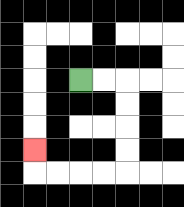{'start': '[3, 3]', 'end': '[1, 6]', 'path_directions': 'R,R,D,D,D,D,L,L,L,L,U', 'path_coordinates': '[[3, 3], [4, 3], [5, 3], [5, 4], [5, 5], [5, 6], [5, 7], [4, 7], [3, 7], [2, 7], [1, 7], [1, 6]]'}